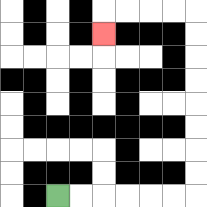{'start': '[2, 8]', 'end': '[4, 1]', 'path_directions': 'R,R,R,R,R,R,U,U,U,U,U,U,U,U,L,L,L,L,D', 'path_coordinates': '[[2, 8], [3, 8], [4, 8], [5, 8], [6, 8], [7, 8], [8, 8], [8, 7], [8, 6], [8, 5], [8, 4], [8, 3], [8, 2], [8, 1], [8, 0], [7, 0], [6, 0], [5, 0], [4, 0], [4, 1]]'}